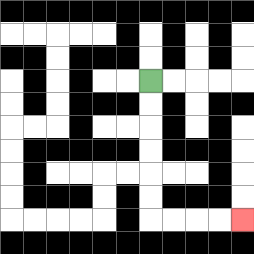{'start': '[6, 3]', 'end': '[10, 9]', 'path_directions': 'D,D,D,D,D,D,R,R,R,R', 'path_coordinates': '[[6, 3], [6, 4], [6, 5], [6, 6], [6, 7], [6, 8], [6, 9], [7, 9], [8, 9], [9, 9], [10, 9]]'}